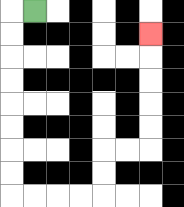{'start': '[1, 0]', 'end': '[6, 1]', 'path_directions': 'L,D,D,D,D,D,D,D,D,R,R,R,R,U,U,R,R,U,U,U,U,U', 'path_coordinates': '[[1, 0], [0, 0], [0, 1], [0, 2], [0, 3], [0, 4], [0, 5], [0, 6], [0, 7], [0, 8], [1, 8], [2, 8], [3, 8], [4, 8], [4, 7], [4, 6], [5, 6], [6, 6], [6, 5], [6, 4], [6, 3], [6, 2], [6, 1]]'}